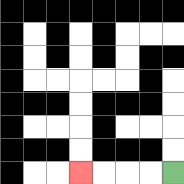{'start': '[7, 7]', 'end': '[3, 7]', 'path_directions': 'L,L,L,L', 'path_coordinates': '[[7, 7], [6, 7], [5, 7], [4, 7], [3, 7]]'}